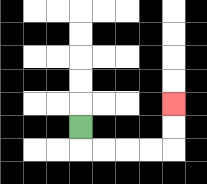{'start': '[3, 5]', 'end': '[7, 4]', 'path_directions': 'D,R,R,R,R,U,U', 'path_coordinates': '[[3, 5], [3, 6], [4, 6], [5, 6], [6, 6], [7, 6], [7, 5], [7, 4]]'}